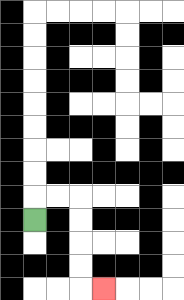{'start': '[1, 9]', 'end': '[4, 12]', 'path_directions': 'U,R,R,D,D,D,D,R', 'path_coordinates': '[[1, 9], [1, 8], [2, 8], [3, 8], [3, 9], [3, 10], [3, 11], [3, 12], [4, 12]]'}